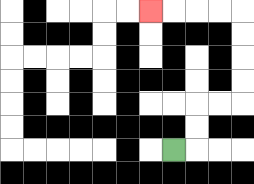{'start': '[7, 6]', 'end': '[6, 0]', 'path_directions': 'R,U,U,R,R,U,U,U,U,L,L,L,L', 'path_coordinates': '[[7, 6], [8, 6], [8, 5], [8, 4], [9, 4], [10, 4], [10, 3], [10, 2], [10, 1], [10, 0], [9, 0], [8, 0], [7, 0], [6, 0]]'}